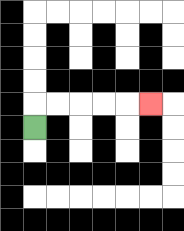{'start': '[1, 5]', 'end': '[6, 4]', 'path_directions': 'U,R,R,R,R,R', 'path_coordinates': '[[1, 5], [1, 4], [2, 4], [3, 4], [4, 4], [5, 4], [6, 4]]'}